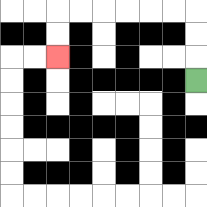{'start': '[8, 3]', 'end': '[2, 2]', 'path_directions': 'U,U,U,L,L,L,L,L,L,D,D', 'path_coordinates': '[[8, 3], [8, 2], [8, 1], [8, 0], [7, 0], [6, 0], [5, 0], [4, 0], [3, 0], [2, 0], [2, 1], [2, 2]]'}